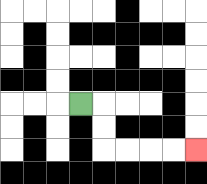{'start': '[3, 4]', 'end': '[8, 6]', 'path_directions': 'R,D,D,R,R,R,R', 'path_coordinates': '[[3, 4], [4, 4], [4, 5], [4, 6], [5, 6], [6, 6], [7, 6], [8, 6]]'}